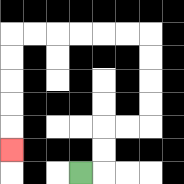{'start': '[3, 7]', 'end': '[0, 6]', 'path_directions': 'R,U,U,R,R,U,U,U,U,L,L,L,L,L,L,D,D,D,D,D', 'path_coordinates': '[[3, 7], [4, 7], [4, 6], [4, 5], [5, 5], [6, 5], [6, 4], [6, 3], [6, 2], [6, 1], [5, 1], [4, 1], [3, 1], [2, 1], [1, 1], [0, 1], [0, 2], [0, 3], [0, 4], [0, 5], [0, 6]]'}